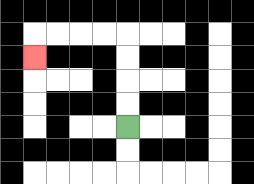{'start': '[5, 5]', 'end': '[1, 2]', 'path_directions': 'U,U,U,U,L,L,L,L,D', 'path_coordinates': '[[5, 5], [5, 4], [5, 3], [5, 2], [5, 1], [4, 1], [3, 1], [2, 1], [1, 1], [1, 2]]'}